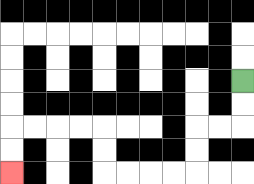{'start': '[10, 3]', 'end': '[0, 7]', 'path_directions': 'D,D,L,L,D,D,L,L,L,L,U,U,L,L,L,L,D,D', 'path_coordinates': '[[10, 3], [10, 4], [10, 5], [9, 5], [8, 5], [8, 6], [8, 7], [7, 7], [6, 7], [5, 7], [4, 7], [4, 6], [4, 5], [3, 5], [2, 5], [1, 5], [0, 5], [0, 6], [0, 7]]'}